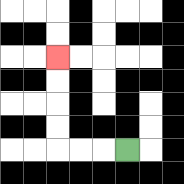{'start': '[5, 6]', 'end': '[2, 2]', 'path_directions': 'L,L,L,U,U,U,U', 'path_coordinates': '[[5, 6], [4, 6], [3, 6], [2, 6], [2, 5], [2, 4], [2, 3], [2, 2]]'}